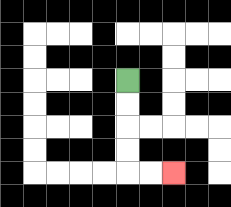{'start': '[5, 3]', 'end': '[7, 7]', 'path_directions': 'D,D,D,D,R,R', 'path_coordinates': '[[5, 3], [5, 4], [5, 5], [5, 6], [5, 7], [6, 7], [7, 7]]'}